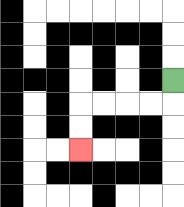{'start': '[7, 3]', 'end': '[3, 6]', 'path_directions': 'D,L,L,L,L,D,D', 'path_coordinates': '[[7, 3], [7, 4], [6, 4], [5, 4], [4, 4], [3, 4], [3, 5], [3, 6]]'}